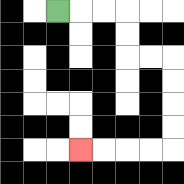{'start': '[2, 0]', 'end': '[3, 6]', 'path_directions': 'R,R,R,D,D,R,R,D,D,D,D,L,L,L,L', 'path_coordinates': '[[2, 0], [3, 0], [4, 0], [5, 0], [5, 1], [5, 2], [6, 2], [7, 2], [7, 3], [7, 4], [7, 5], [7, 6], [6, 6], [5, 6], [4, 6], [3, 6]]'}